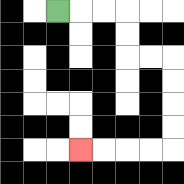{'start': '[2, 0]', 'end': '[3, 6]', 'path_directions': 'R,R,R,D,D,R,R,D,D,D,D,L,L,L,L', 'path_coordinates': '[[2, 0], [3, 0], [4, 0], [5, 0], [5, 1], [5, 2], [6, 2], [7, 2], [7, 3], [7, 4], [7, 5], [7, 6], [6, 6], [5, 6], [4, 6], [3, 6]]'}